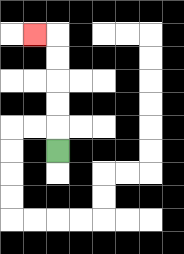{'start': '[2, 6]', 'end': '[1, 1]', 'path_directions': 'U,U,U,U,U,L', 'path_coordinates': '[[2, 6], [2, 5], [2, 4], [2, 3], [2, 2], [2, 1], [1, 1]]'}